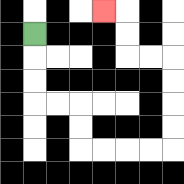{'start': '[1, 1]', 'end': '[4, 0]', 'path_directions': 'D,D,D,R,R,D,D,R,R,R,R,U,U,U,U,L,L,U,U,L', 'path_coordinates': '[[1, 1], [1, 2], [1, 3], [1, 4], [2, 4], [3, 4], [3, 5], [3, 6], [4, 6], [5, 6], [6, 6], [7, 6], [7, 5], [7, 4], [7, 3], [7, 2], [6, 2], [5, 2], [5, 1], [5, 0], [4, 0]]'}